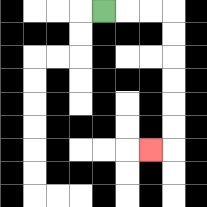{'start': '[4, 0]', 'end': '[6, 6]', 'path_directions': 'R,R,R,D,D,D,D,D,D,L', 'path_coordinates': '[[4, 0], [5, 0], [6, 0], [7, 0], [7, 1], [7, 2], [7, 3], [7, 4], [7, 5], [7, 6], [6, 6]]'}